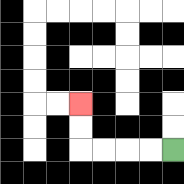{'start': '[7, 6]', 'end': '[3, 4]', 'path_directions': 'L,L,L,L,U,U', 'path_coordinates': '[[7, 6], [6, 6], [5, 6], [4, 6], [3, 6], [3, 5], [3, 4]]'}